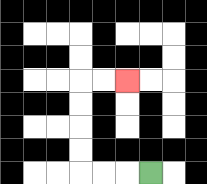{'start': '[6, 7]', 'end': '[5, 3]', 'path_directions': 'L,L,L,U,U,U,U,R,R', 'path_coordinates': '[[6, 7], [5, 7], [4, 7], [3, 7], [3, 6], [3, 5], [3, 4], [3, 3], [4, 3], [5, 3]]'}